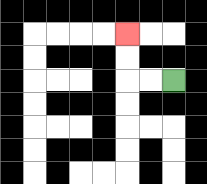{'start': '[7, 3]', 'end': '[5, 1]', 'path_directions': 'L,L,U,U', 'path_coordinates': '[[7, 3], [6, 3], [5, 3], [5, 2], [5, 1]]'}